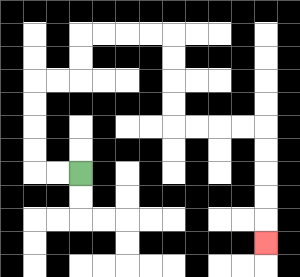{'start': '[3, 7]', 'end': '[11, 10]', 'path_directions': 'L,L,U,U,U,U,R,R,U,U,R,R,R,R,D,D,D,D,R,R,R,R,D,D,D,D,D', 'path_coordinates': '[[3, 7], [2, 7], [1, 7], [1, 6], [1, 5], [1, 4], [1, 3], [2, 3], [3, 3], [3, 2], [3, 1], [4, 1], [5, 1], [6, 1], [7, 1], [7, 2], [7, 3], [7, 4], [7, 5], [8, 5], [9, 5], [10, 5], [11, 5], [11, 6], [11, 7], [11, 8], [11, 9], [11, 10]]'}